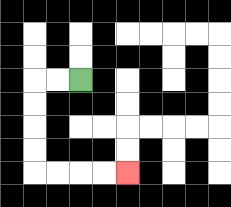{'start': '[3, 3]', 'end': '[5, 7]', 'path_directions': 'L,L,D,D,D,D,R,R,R,R', 'path_coordinates': '[[3, 3], [2, 3], [1, 3], [1, 4], [1, 5], [1, 6], [1, 7], [2, 7], [3, 7], [4, 7], [5, 7]]'}